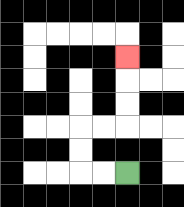{'start': '[5, 7]', 'end': '[5, 2]', 'path_directions': 'L,L,U,U,R,R,U,U,U', 'path_coordinates': '[[5, 7], [4, 7], [3, 7], [3, 6], [3, 5], [4, 5], [5, 5], [5, 4], [5, 3], [5, 2]]'}